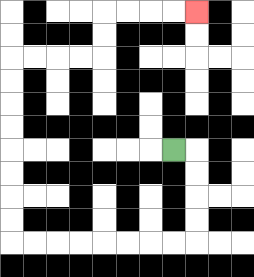{'start': '[7, 6]', 'end': '[8, 0]', 'path_directions': 'R,D,D,D,D,L,L,L,L,L,L,L,L,U,U,U,U,U,U,U,U,R,R,R,R,U,U,R,R,R,R', 'path_coordinates': '[[7, 6], [8, 6], [8, 7], [8, 8], [8, 9], [8, 10], [7, 10], [6, 10], [5, 10], [4, 10], [3, 10], [2, 10], [1, 10], [0, 10], [0, 9], [0, 8], [0, 7], [0, 6], [0, 5], [0, 4], [0, 3], [0, 2], [1, 2], [2, 2], [3, 2], [4, 2], [4, 1], [4, 0], [5, 0], [6, 0], [7, 0], [8, 0]]'}